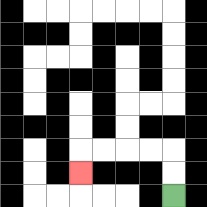{'start': '[7, 8]', 'end': '[3, 7]', 'path_directions': 'U,U,L,L,L,L,D', 'path_coordinates': '[[7, 8], [7, 7], [7, 6], [6, 6], [5, 6], [4, 6], [3, 6], [3, 7]]'}